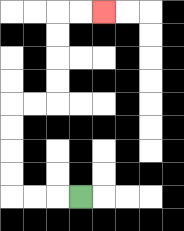{'start': '[3, 8]', 'end': '[4, 0]', 'path_directions': 'L,L,L,U,U,U,U,R,R,U,U,U,U,R,R', 'path_coordinates': '[[3, 8], [2, 8], [1, 8], [0, 8], [0, 7], [0, 6], [0, 5], [0, 4], [1, 4], [2, 4], [2, 3], [2, 2], [2, 1], [2, 0], [3, 0], [4, 0]]'}